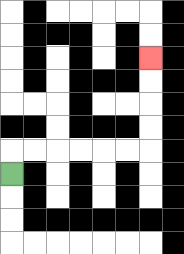{'start': '[0, 7]', 'end': '[6, 2]', 'path_directions': 'U,R,R,R,R,R,R,U,U,U,U', 'path_coordinates': '[[0, 7], [0, 6], [1, 6], [2, 6], [3, 6], [4, 6], [5, 6], [6, 6], [6, 5], [6, 4], [6, 3], [6, 2]]'}